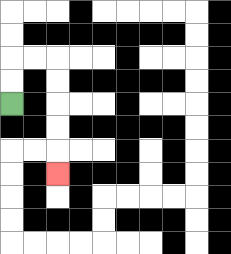{'start': '[0, 4]', 'end': '[2, 7]', 'path_directions': 'U,U,R,R,D,D,D,D,D', 'path_coordinates': '[[0, 4], [0, 3], [0, 2], [1, 2], [2, 2], [2, 3], [2, 4], [2, 5], [2, 6], [2, 7]]'}